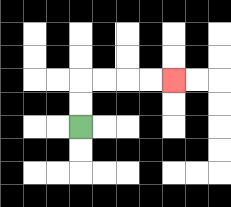{'start': '[3, 5]', 'end': '[7, 3]', 'path_directions': 'U,U,R,R,R,R', 'path_coordinates': '[[3, 5], [3, 4], [3, 3], [4, 3], [5, 3], [6, 3], [7, 3]]'}